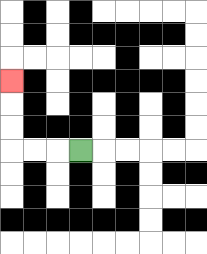{'start': '[3, 6]', 'end': '[0, 3]', 'path_directions': 'L,L,L,U,U,U', 'path_coordinates': '[[3, 6], [2, 6], [1, 6], [0, 6], [0, 5], [0, 4], [0, 3]]'}